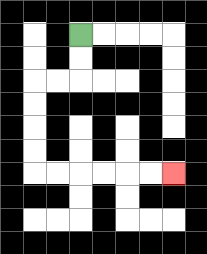{'start': '[3, 1]', 'end': '[7, 7]', 'path_directions': 'D,D,L,L,D,D,D,D,R,R,R,R,R,R', 'path_coordinates': '[[3, 1], [3, 2], [3, 3], [2, 3], [1, 3], [1, 4], [1, 5], [1, 6], [1, 7], [2, 7], [3, 7], [4, 7], [5, 7], [6, 7], [7, 7]]'}